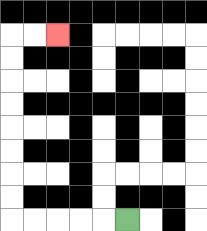{'start': '[5, 9]', 'end': '[2, 1]', 'path_directions': 'L,L,L,L,L,U,U,U,U,U,U,U,U,R,R', 'path_coordinates': '[[5, 9], [4, 9], [3, 9], [2, 9], [1, 9], [0, 9], [0, 8], [0, 7], [0, 6], [0, 5], [0, 4], [0, 3], [0, 2], [0, 1], [1, 1], [2, 1]]'}